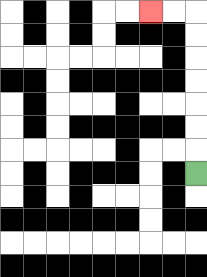{'start': '[8, 7]', 'end': '[6, 0]', 'path_directions': 'U,U,U,U,U,U,U,L,L', 'path_coordinates': '[[8, 7], [8, 6], [8, 5], [8, 4], [8, 3], [8, 2], [8, 1], [8, 0], [7, 0], [6, 0]]'}